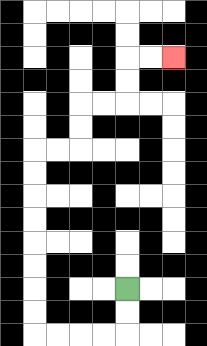{'start': '[5, 12]', 'end': '[7, 2]', 'path_directions': 'D,D,L,L,L,L,U,U,U,U,U,U,U,U,R,R,U,U,R,R,U,U,R,R', 'path_coordinates': '[[5, 12], [5, 13], [5, 14], [4, 14], [3, 14], [2, 14], [1, 14], [1, 13], [1, 12], [1, 11], [1, 10], [1, 9], [1, 8], [1, 7], [1, 6], [2, 6], [3, 6], [3, 5], [3, 4], [4, 4], [5, 4], [5, 3], [5, 2], [6, 2], [7, 2]]'}